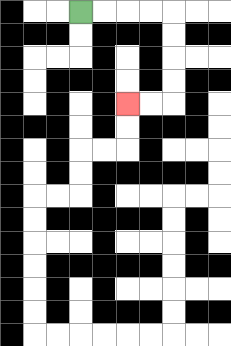{'start': '[3, 0]', 'end': '[5, 4]', 'path_directions': 'R,R,R,R,D,D,D,D,L,L', 'path_coordinates': '[[3, 0], [4, 0], [5, 0], [6, 0], [7, 0], [7, 1], [7, 2], [7, 3], [7, 4], [6, 4], [5, 4]]'}